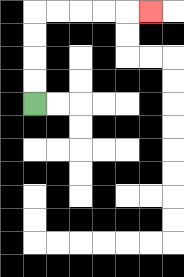{'start': '[1, 4]', 'end': '[6, 0]', 'path_directions': 'U,U,U,U,R,R,R,R,R', 'path_coordinates': '[[1, 4], [1, 3], [1, 2], [1, 1], [1, 0], [2, 0], [3, 0], [4, 0], [5, 0], [6, 0]]'}